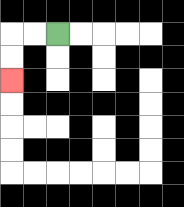{'start': '[2, 1]', 'end': '[0, 3]', 'path_directions': 'L,L,D,D', 'path_coordinates': '[[2, 1], [1, 1], [0, 1], [0, 2], [0, 3]]'}